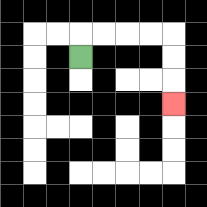{'start': '[3, 2]', 'end': '[7, 4]', 'path_directions': 'U,R,R,R,R,D,D,D', 'path_coordinates': '[[3, 2], [3, 1], [4, 1], [5, 1], [6, 1], [7, 1], [7, 2], [7, 3], [7, 4]]'}